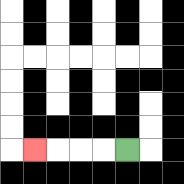{'start': '[5, 6]', 'end': '[1, 6]', 'path_directions': 'L,L,L,L', 'path_coordinates': '[[5, 6], [4, 6], [3, 6], [2, 6], [1, 6]]'}